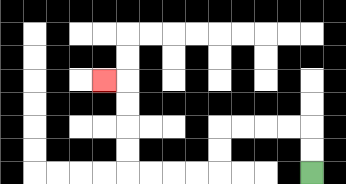{'start': '[13, 7]', 'end': '[4, 3]', 'path_directions': 'U,U,L,L,L,L,D,D,L,L,L,L,U,U,U,U,L', 'path_coordinates': '[[13, 7], [13, 6], [13, 5], [12, 5], [11, 5], [10, 5], [9, 5], [9, 6], [9, 7], [8, 7], [7, 7], [6, 7], [5, 7], [5, 6], [5, 5], [5, 4], [5, 3], [4, 3]]'}